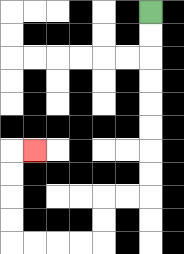{'start': '[6, 0]', 'end': '[1, 6]', 'path_directions': 'D,D,D,D,D,D,D,D,L,L,D,D,L,L,L,L,U,U,U,U,R', 'path_coordinates': '[[6, 0], [6, 1], [6, 2], [6, 3], [6, 4], [6, 5], [6, 6], [6, 7], [6, 8], [5, 8], [4, 8], [4, 9], [4, 10], [3, 10], [2, 10], [1, 10], [0, 10], [0, 9], [0, 8], [0, 7], [0, 6], [1, 6]]'}